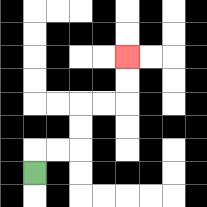{'start': '[1, 7]', 'end': '[5, 2]', 'path_directions': 'U,R,R,U,U,R,R,U,U', 'path_coordinates': '[[1, 7], [1, 6], [2, 6], [3, 6], [3, 5], [3, 4], [4, 4], [5, 4], [5, 3], [5, 2]]'}